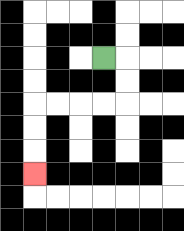{'start': '[4, 2]', 'end': '[1, 7]', 'path_directions': 'R,D,D,L,L,L,L,D,D,D', 'path_coordinates': '[[4, 2], [5, 2], [5, 3], [5, 4], [4, 4], [3, 4], [2, 4], [1, 4], [1, 5], [1, 6], [1, 7]]'}